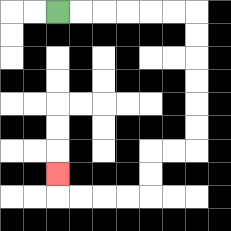{'start': '[2, 0]', 'end': '[2, 7]', 'path_directions': 'R,R,R,R,R,R,D,D,D,D,D,D,L,L,D,D,L,L,L,L,U', 'path_coordinates': '[[2, 0], [3, 0], [4, 0], [5, 0], [6, 0], [7, 0], [8, 0], [8, 1], [8, 2], [8, 3], [8, 4], [8, 5], [8, 6], [7, 6], [6, 6], [6, 7], [6, 8], [5, 8], [4, 8], [3, 8], [2, 8], [2, 7]]'}